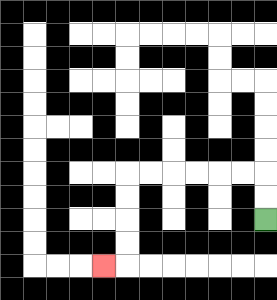{'start': '[11, 9]', 'end': '[4, 11]', 'path_directions': 'U,U,L,L,L,L,L,L,D,D,D,D,L', 'path_coordinates': '[[11, 9], [11, 8], [11, 7], [10, 7], [9, 7], [8, 7], [7, 7], [6, 7], [5, 7], [5, 8], [5, 9], [5, 10], [5, 11], [4, 11]]'}